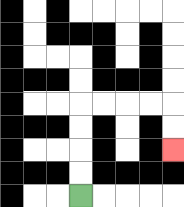{'start': '[3, 8]', 'end': '[7, 6]', 'path_directions': 'U,U,U,U,R,R,R,R,D,D', 'path_coordinates': '[[3, 8], [3, 7], [3, 6], [3, 5], [3, 4], [4, 4], [5, 4], [6, 4], [7, 4], [7, 5], [7, 6]]'}